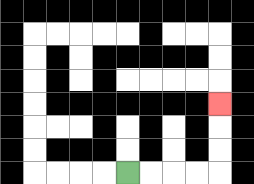{'start': '[5, 7]', 'end': '[9, 4]', 'path_directions': 'R,R,R,R,U,U,U', 'path_coordinates': '[[5, 7], [6, 7], [7, 7], [8, 7], [9, 7], [9, 6], [9, 5], [9, 4]]'}